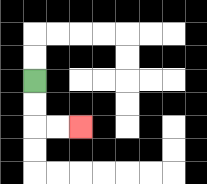{'start': '[1, 3]', 'end': '[3, 5]', 'path_directions': 'D,D,R,R', 'path_coordinates': '[[1, 3], [1, 4], [1, 5], [2, 5], [3, 5]]'}